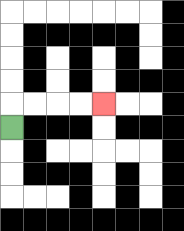{'start': '[0, 5]', 'end': '[4, 4]', 'path_directions': 'U,R,R,R,R', 'path_coordinates': '[[0, 5], [0, 4], [1, 4], [2, 4], [3, 4], [4, 4]]'}